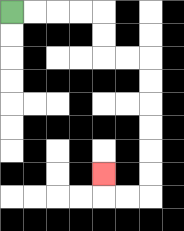{'start': '[0, 0]', 'end': '[4, 7]', 'path_directions': 'R,R,R,R,D,D,R,R,D,D,D,D,D,D,L,L,U', 'path_coordinates': '[[0, 0], [1, 0], [2, 0], [3, 0], [4, 0], [4, 1], [4, 2], [5, 2], [6, 2], [6, 3], [6, 4], [6, 5], [6, 6], [6, 7], [6, 8], [5, 8], [4, 8], [4, 7]]'}